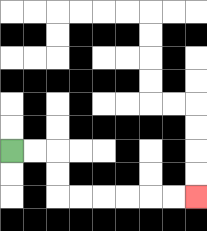{'start': '[0, 6]', 'end': '[8, 8]', 'path_directions': 'R,R,D,D,R,R,R,R,R,R', 'path_coordinates': '[[0, 6], [1, 6], [2, 6], [2, 7], [2, 8], [3, 8], [4, 8], [5, 8], [6, 8], [7, 8], [8, 8]]'}